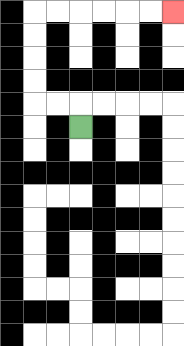{'start': '[3, 5]', 'end': '[7, 0]', 'path_directions': 'U,L,L,U,U,U,U,R,R,R,R,R,R', 'path_coordinates': '[[3, 5], [3, 4], [2, 4], [1, 4], [1, 3], [1, 2], [1, 1], [1, 0], [2, 0], [3, 0], [4, 0], [5, 0], [6, 0], [7, 0]]'}